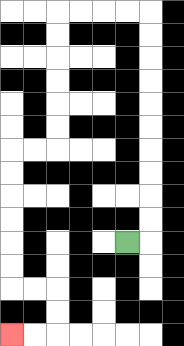{'start': '[5, 10]', 'end': '[0, 14]', 'path_directions': 'R,U,U,U,U,U,U,U,U,U,U,L,L,L,L,D,D,D,D,D,D,L,L,D,D,D,D,D,D,R,R,D,D,L,L', 'path_coordinates': '[[5, 10], [6, 10], [6, 9], [6, 8], [6, 7], [6, 6], [6, 5], [6, 4], [6, 3], [6, 2], [6, 1], [6, 0], [5, 0], [4, 0], [3, 0], [2, 0], [2, 1], [2, 2], [2, 3], [2, 4], [2, 5], [2, 6], [1, 6], [0, 6], [0, 7], [0, 8], [0, 9], [0, 10], [0, 11], [0, 12], [1, 12], [2, 12], [2, 13], [2, 14], [1, 14], [0, 14]]'}